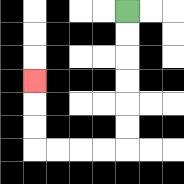{'start': '[5, 0]', 'end': '[1, 3]', 'path_directions': 'D,D,D,D,D,D,L,L,L,L,U,U,U', 'path_coordinates': '[[5, 0], [5, 1], [5, 2], [5, 3], [5, 4], [5, 5], [5, 6], [4, 6], [3, 6], [2, 6], [1, 6], [1, 5], [1, 4], [1, 3]]'}